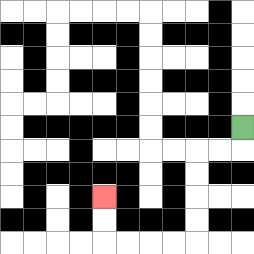{'start': '[10, 5]', 'end': '[4, 8]', 'path_directions': 'D,L,L,D,D,D,D,L,L,L,L,U,U', 'path_coordinates': '[[10, 5], [10, 6], [9, 6], [8, 6], [8, 7], [8, 8], [8, 9], [8, 10], [7, 10], [6, 10], [5, 10], [4, 10], [4, 9], [4, 8]]'}